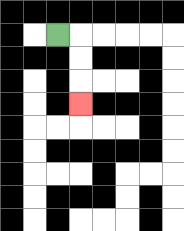{'start': '[2, 1]', 'end': '[3, 4]', 'path_directions': 'R,D,D,D', 'path_coordinates': '[[2, 1], [3, 1], [3, 2], [3, 3], [3, 4]]'}